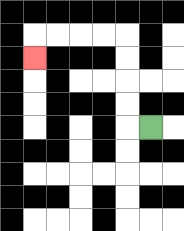{'start': '[6, 5]', 'end': '[1, 2]', 'path_directions': 'L,U,U,U,U,L,L,L,L,D', 'path_coordinates': '[[6, 5], [5, 5], [5, 4], [5, 3], [5, 2], [5, 1], [4, 1], [3, 1], [2, 1], [1, 1], [1, 2]]'}